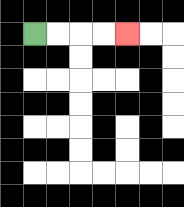{'start': '[1, 1]', 'end': '[5, 1]', 'path_directions': 'R,R,R,R', 'path_coordinates': '[[1, 1], [2, 1], [3, 1], [4, 1], [5, 1]]'}